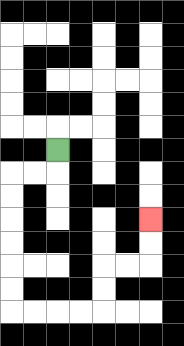{'start': '[2, 6]', 'end': '[6, 9]', 'path_directions': 'D,L,L,D,D,D,D,D,D,R,R,R,R,U,U,R,R,U,U', 'path_coordinates': '[[2, 6], [2, 7], [1, 7], [0, 7], [0, 8], [0, 9], [0, 10], [0, 11], [0, 12], [0, 13], [1, 13], [2, 13], [3, 13], [4, 13], [4, 12], [4, 11], [5, 11], [6, 11], [6, 10], [6, 9]]'}